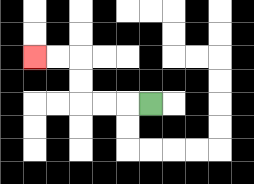{'start': '[6, 4]', 'end': '[1, 2]', 'path_directions': 'L,L,L,U,U,L,L', 'path_coordinates': '[[6, 4], [5, 4], [4, 4], [3, 4], [3, 3], [3, 2], [2, 2], [1, 2]]'}